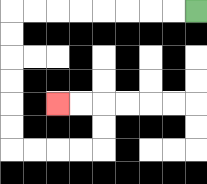{'start': '[8, 0]', 'end': '[2, 4]', 'path_directions': 'L,L,L,L,L,L,L,L,D,D,D,D,D,D,R,R,R,R,U,U,L,L', 'path_coordinates': '[[8, 0], [7, 0], [6, 0], [5, 0], [4, 0], [3, 0], [2, 0], [1, 0], [0, 0], [0, 1], [0, 2], [0, 3], [0, 4], [0, 5], [0, 6], [1, 6], [2, 6], [3, 6], [4, 6], [4, 5], [4, 4], [3, 4], [2, 4]]'}